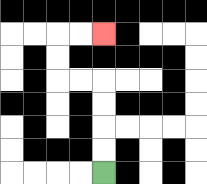{'start': '[4, 7]', 'end': '[4, 1]', 'path_directions': 'U,U,U,U,L,L,U,U,R,R', 'path_coordinates': '[[4, 7], [4, 6], [4, 5], [4, 4], [4, 3], [3, 3], [2, 3], [2, 2], [2, 1], [3, 1], [4, 1]]'}